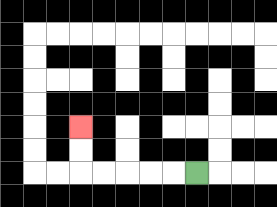{'start': '[8, 7]', 'end': '[3, 5]', 'path_directions': 'L,L,L,L,L,U,U', 'path_coordinates': '[[8, 7], [7, 7], [6, 7], [5, 7], [4, 7], [3, 7], [3, 6], [3, 5]]'}